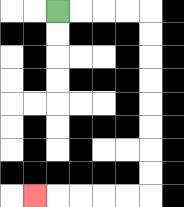{'start': '[2, 0]', 'end': '[1, 8]', 'path_directions': 'R,R,R,R,D,D,D,D,D,D,D,D,L,L,L,L,L', 'path_coordinates': '[[2, 0], [3, 0], [4, 0], [5, 0], [6, 0], [6, 1], [6, 2], [6, 3], [6, 4], [6, 5], [6, 6], [6, 7], [6, 8], [5, 8], [4, 8], [3, 8], [2, 8], [1, 8]]'}